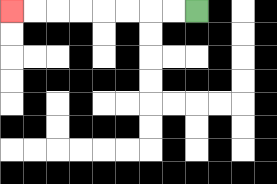{'start': '[8, 0]', 'end': '[0, 0]', 'path_directions': 'L,L,L,L,L,L,L,L', 'path_coordinates': '[[8, 0], [7, 0], [6, 0], [5, 0], [4, 0], [3, 0], [2, 0], [1, 0], [0, 0]]'}